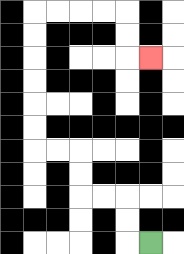{'start': '[6, 10]', 'end': '[6, 2]', 'path_directions': 'L,U,U,L,L,U,U,L,L,U,U,U,U,U,U,R,R,R,R,D,D,R', 'path_coordinates': '[[6, 10], [5, 10], [5, 9], [5, 8], [4, 8], [3, 8], [3, 7], [3, 6], [2, 6], [1, 6], [1, 5], [1, 4], [1, 3], [1, 2], [1, 1], [1, 0], [2, 0], [3, 0], [4, 0], [5, 0], [5, 1], [5, 2], [6, 2]]'}